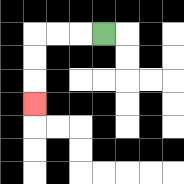{'start': '[4, 1]', 'end': '[1, 4]', 'path_directions': 'L,L,L,D,D,D', 'path_coordinates': '[[4, 1], [3, 1], [2, 1], [1, 1], [1, 2], [1, 3], [1, 4]]'}